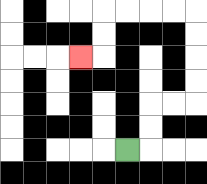{'start': '[5, 6]', 'end': '[3, 2]', 'path_directions': 'R,U,U,R,R,U,U,U,U,L,L,L,L,D,D,L', 'path_coordinates': '[[5, 6], [6, 6], [6, 5], [6, 4], [7, 4], [8, 4], [8, 3], [8, 2], [8, 1], [8, 0], [7, 0], [6, 0], [5, 0], [4, 0], [4, 1], [4, 2], [3, 2]]'}